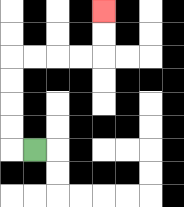{'start': '[1, 6]', 'end': '[4, 0]', 'path_directions': 'L,U,U,U,U,R,R,R,R,U,U', 'path_coordinates': '[[1, 6], [0, 6], [0, 5], [0, 4], [0, 3], [0, 2], [1, 2], [2, 2], [3, 2], [4, 2], [4, 1], [4, 0]]'}